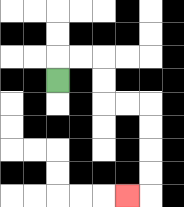{'start': '[2, 3]', 'end': '[5, 8]', 'path_directions': 'U,R,R,D,D,R,R,D,D,D,D,L', 'path_coordinates': '[[2, 3], [2, 2], [3, 2], [4, 2], [4, 3], [4, 4], [5, 4], [6, 4], [6, 5], [6, 6], [6, 7], [6, 8], [5, 8]]'}